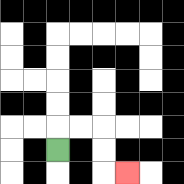{'start': '[2, 6]', 'end': '[5, 7]', 'path_directions': 'U,R,R,D,D,R', 'path_coordinates': '[[2, 6], [2, 5], [3, 5], [4, 5], [4, 6], [4, 7], [5, 7]]'}